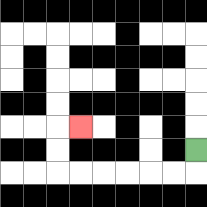{'start': '[8, 6]', 'end': '[3, 5]', 'path_directions': 'D,L,L,L,L,L,L,U,U,R', 'path_coordinates': '[[8, 6], [8, 7], [7, 7], [6, 7], [5, 7], [4, 7], [3, 7], [2, 7], [2, 6], [2, 5], [3, 5]]'}